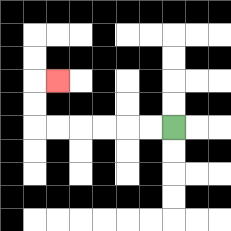{'start': '[7, 5]', 'end': '[2, 3]', 'path_directions': 'L,L,L,L,L,L,U,U,R', 'path_coordinates': '[[7, 5], [6, 5], [5, 5], [4, 5], [3, 5], [2, 5], [1, 5], [1, 4], [1, 3], [2, 3]]'}